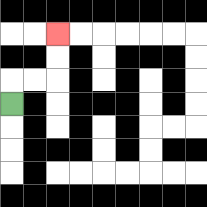{'start': '[0, 4]', 'end': '[2, 1]', 'path_directions': 'U,R,R,U,U', 'path_coordinates': '[[0, 4], [0, 3], [1, 3], [2, 3], [2, 2], [2, 1]]'}